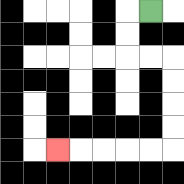{'start': '[6, 0]', 'end': '[2, 6]', 'path_directions': 'L,D,D,R,R,D,D,D,D,L,L,L,L,L', 'path_coordinates': '[[6, 0], [5, 0], [5, 1], [5, 2], [6, 2], [7, 2], [7, 3], [7, 4], [7, 5], [7, 6], [6, 6], [5, 6], [4, 6], [3, 6], [2, 6]]'}